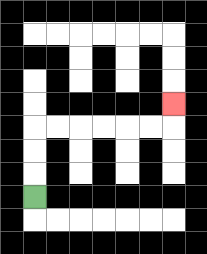{'start': '[1, 8]', 'end': '[7, 4]', 'path_directions': 'U,U,U,R,R,R,R,R,R,U', 'path_coordinates': '[[1, 8], [1, 7], [1, 6], [1, 5], [2, 5], [3, 5], [4, 5], [5, 5], [6, 5], [7, 5], [7, 4]]'}